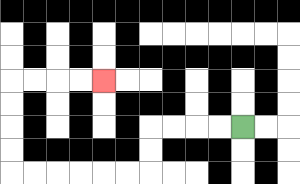{'start': '[10, 5]', 'end': '[4, 3]', 'path_directions': 'L,L,L,L,D,D,L,L,L,L,L,L,U,U,U,U,R,R,R,R', 'path_coordinates': '[[10, 5], [9, 5], [8, 5], [7, 5], [6, 5], [6, 6], [6, 7], [5, 7], [4, 7], [3, 7], [2, 7], [1, 7], [0, 7], [0, 6], [0, 5], [0, 4], [0, 3], [1, 3], [2, 3], [3, 3], [4, 3]]'}